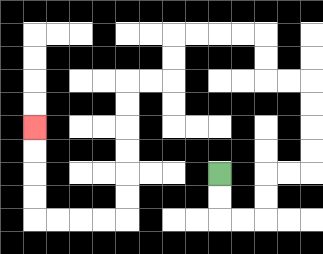{'start': '[9, 7]', 'end': '[1, 5]', 'path_directions': 'D,D,R,R,U,U,R,R,U,U,U,U,L,L,U,U,L,L,L,L,D,D,L,L,D,D,D,D,D,D,L,L,L,L,U,U,U,U', 'path_coordinates': '[[9, 7], [9, 8], [9, 9], [10, 9], [11, 9], [11, 8], [11, 7], [12, 7], [13, 7], [13, 6], [13, 5], [13, 4], [13, 3], [12, 3], [11, 3], [11, 2], [11, 1], [10, 1], [9, 1], [8, 1], [7, 1], [7, 2], [7, 3], [6, 3], [5, 3], [5, 4], [5, 5], [5, 6], [5, 7], [5, 8], [5, 9], [4, 9], [3, 9], [2, 9], [1, 9], [1, 8], [1, 7], [1, 6], [1, 5]]'}